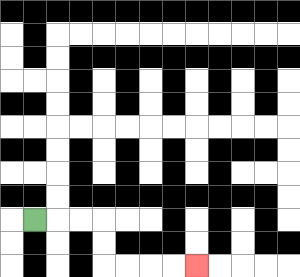{'start': '[1, 9]', 'end': '[8, 11]', 'path_directions': 'R,R,R,D,D,R,R,R,R', 'path_coordinates': '[[1, 9], [2, 9], [3, 9], [4, 9], [4, 10], [4, 11], [5, 11], [6, 11], [7, 11], [8, 11]]'}